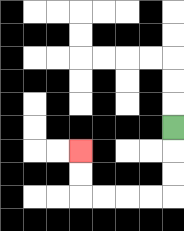{'start': '[7, 5]', 'end': '[3, 6]', 'path_directions': 'D,D,D,L,L,L,L,U,U', 'path_coordinates': '[[7, 5], [7, 6], [7, 7], [7, 8], [6, 8], [5, 8], [4, 8], [3, 8], [3, 7], [3, 6]]'}